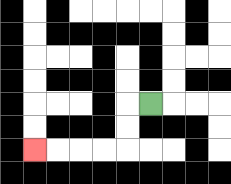{'start': '[6, 4]', 'end': '[1, 6]', 'path_directions': 'L,D,D,L,L,L,L', 'path_coordinates': '[[6, 4], [5, 4], [5, 5], [5, 6], [4, 6], [3, 6], [2, 6], [1, 6]]'}